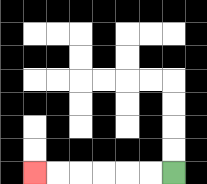{'start': '[7, 7]', 'end': '[1, 7]', 'path_directions': 'L,L,L,L,L,L', 'path_coordinates': '[[7, 7], [6, 7], [5, 7], [4, 7], [3, 7], [2, 7], [1, 7]]'}